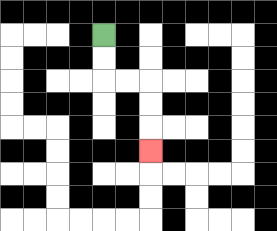{'start': '[4, 1]', 'end': '[6, 6]', 'path_directions': 'D,D,R,R,D,D,D', 'path_coordinates': '[[4, 1], [4, 2], [4, 3], [5, 3], [6, 3], [6, 4], [6, 5], [6, 6]]'}